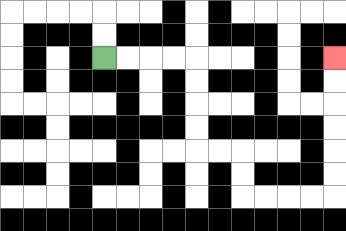{'start': '[4, 2]', 'end': '[14, 2]', 'path_directions': 'R,R,R,R,D,D,D,D,R,R,D,D,R,R,R,R,U,U,U,U,U,U', 'path_coordinates': '[[4, 2], [5, 2], [6, 2], [7, 2], [8, 2], [8, 3], [8, 4], [8, 5], [8, 6], [9, 6], [10, 6], [10, 7], [10, 8], [11, 8], [12, 8], [13, 8], [14, 8], [14, 7], [14, 6], [14, 5], [14, 4], [14, 3], [14, 2]]'}